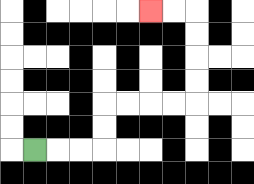{'start': '[1, 6]', 'end': '[6, 0]', 'path_directions': 'R,R,R,U,U,R,R,R,R,U,U,U,U,L,L', 'path_coordinates': '[[1, 6], [2, 6], [3, 6], [4, 6], [4, 5], [4, 4], [5, 4], [6, 4], [7, 4], [8, 4], [8, 3], [8, 2], [8, 1], [8, 0], [7, 0], [6, 0]]'}